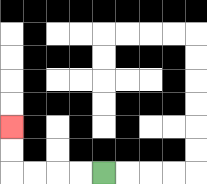{'start': '[4, 7]', 'end': '[0, 5]', 'path_directions': 'L,L,L,L,U,U', 'path_coordinates': '[[4, 7], [3, 7], [2, 7], [1, 7], [0, 7], [0, 6], [0, 5]]'}